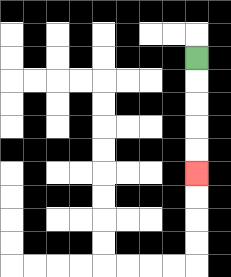{'start': '[8, 2]', 'end': '[8, 7]', 'path_directions': 'D,D,D,D,D', 'path_coordinates': '[[8, 2], [8, 3], [8, 4], [8, 5], [8, 6], [8, 7]]'}